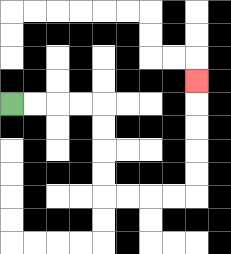{'start': '[0, 4]', 'end': '[8, 3]', 'path_directions': 'R,R,R,R,D,D,D,D,R,R,R,R,U,U,U,U,U', 'path_coordinates': '[[0, 4], [1, 4], [2, 4], [3, 4], [4, 4], [4, 5], [4, 6], [4, 7], [4, 8], [5, 8], [6, 8], [7, 8], [8, 8], [8, 7], [8, 6], [8, 5], [8, 4], [8, 3]]'}